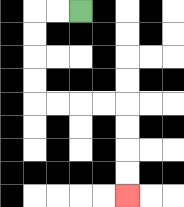{'start': '[3, 0]', 'end': '[5, 8]', 'path_directions': 'L,L,D,D,D,D,R,R,R,R,D,D,D,D', 'path_coordinates': '[[3, 0], [2, 0], [1, 0], [1, 1], [1, 2], [1, 3], [1, 4], [2, 4], [3, 4], [4, 4], [5, 4], [5, 5], [5, 6], [5, 7], [5, 8]]'}